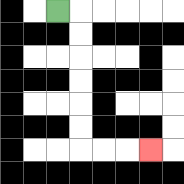{'start': '[2, 0]', 'end': '[6, 6]', 'path_directions': 'R,D,D,D,D,D,D,R,R,R', 'path_coordinates': '[[2, 0], [3, 0], [3, 1], [3, 2], [3, 3], [3, 4], [3, 5], [3, 6], [4, 6], [5, 6], [6, 6]]'}